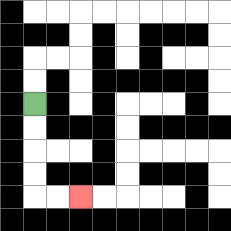{'start': '[1, 4]', 'end': '[3, 8]', 'path_directions': 'D,D,D,D,R,R', 'path_coordinates': '[[1, 4], [1, 5], [1, 6], [1, 7], [1, 8], [2, 8], [3, 8]]'}